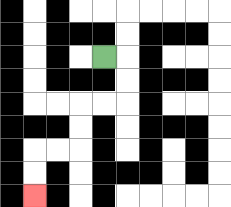{'start': '[4, 2]', 'end': '[1, 8]', 'path_directions': 'R,D,D,L,L,D,D,L,L,D,D', 'path_coordinates': '[[4, 2], [5, 2], [5, 3], [5, 4], [4, 4], [3, 4], [3, 5], [3, 6], [2, 6], [1, 6], [1, 7], [1, 8]]'}